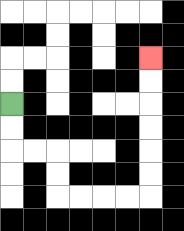{'start': '[0, 4]', 'end': '[6, 2]', 'path_directions': 'D,D,R,R,D,D,R,R,R,R,U,U,U,U,U,U', 'path_coordinates': '[[0, 4], [0, 5], [0, 6], [1, 6], [2, 6], [2, 7], [2, 8], [3, 8], [4, 8], [5, 8], [6, 8], [6, 7], [6, 6], [6, 5], [6, 4], [6, 3], [6, 2]]'}